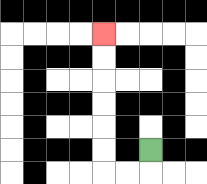{'start': '[6, 6]', 'end': '[4, 1]', 'path_directions': 'D,L,L,U,U,U,U,U,U', 'path_coordinates': '[[6, 6], [6, 7], [5, 7], [4, 7], [4, 6], [4, 5], [4, 4], [4, 3], [4, 2], [4, 1]]'}